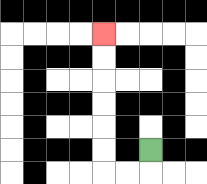{'start': '[6, 6]', 'end': '[4, 1]', 'path_directions': 'D,L,L,U,U,U,U,U,U', 'path_coordinates': '[[6, 6], [6, 7], [5, 7], [4, 7], [4, 6], [4, 5], [4, 4], [4, 3], [4, 2], [4, 1]]'}